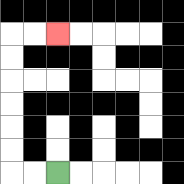{'start': '[2, 7]', 'end': '[2, 1]', 'path_directions': 'L,L,U,U,U,U,U,U,R,R', 'path_coordinates': '[[2, 7], [1, 7], [0, 7], [0, 6], [0, 5], [0, 4], [0, 3], [0, 2], [0, 1], [1, 1], [2, 1]]'}